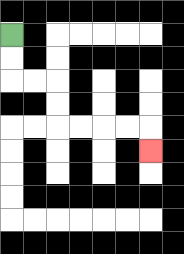{'start': '[0, 1]', 'end': '[6, 6]', 'path_directions': 'D,D,R,R,D,D,R,R,R,R,D', 'path_coordinates': '[[0, 1], [0, 2], [0, 3], [1, 3], [2, 3], [2, 4], [2, 5], [3, 5], [4, 5], [5, 5], [6, 5], [6, 6]]'}